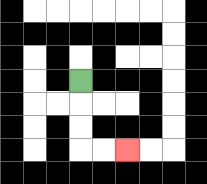{'start': '[3, 3]', 'end': '[5, 6]', 'path_directions': 'D,D,D,R,R', 'path_coordinates': '[[3, 3], [3, 4], [3, 5], [3, 6], [4, 6], [5, 6]]'}